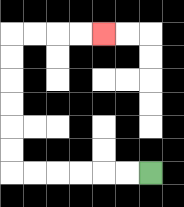{'start': '[6, 7]', 'end': '[4, 1]', 'path_directions': 'L,L,L,L,L,L,U,U,U,U,U,U,R,R,R,R', 'path_coordinates': '[[6, 7], [5, 7], [4, 7], [3, 7], [2, 7], [1, 7], [0, 7], [0, 6], [0, 5], [0, 4], [0, 3], [0, 2], [0, 1], [1, 1], [2, 1], [3, 1], [4, 1]]'}